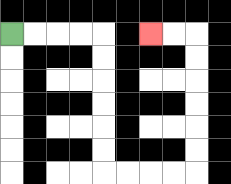{'start': '[0, 1]', 'end': '[6, 1]', 'path_directions': 'R,R,R,R,D,D,D,D,D,D,R,R,R,R,U,U,U,U,U,U,L,L', 'path_coordinates': '[[0, 1], [1, 1], [2, 1], [3, 1], [4, 1], [4, 2], [4, 3], [4, 4], [4, 5], [4, 6], [4, 7], [5, 7], [6, 7], [7, 7], [8, 7], [8, 6], [8, 5], [8, 4], [8, 3], [8, 2], [8, 1], [7, 1], [6, 1]]'}